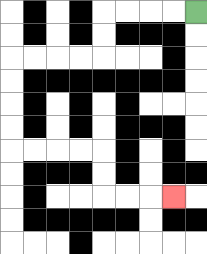{'start': '[8, 0]', 'end': '[7, 8]', 'path_directions': 'L,L,L,L,D,D,L,L,L,L,D,D,D,D,R,R,R,R,D,D,R,R,R', 'path_coordinates': '[[8, 0], [7, 0], [6, 0], [5, 0], [4, 0], [4, 1], [4, 2], [3, 2], [2, 2], [1, 2], [0, 2], [0, 3], [0, 4], [0, 5], [0, 6], [1, 6], [2, 6], [3, 6], [4, 6], [4, 7], [4, 8], [5, 8], [6, 8], [7, 8]]'}